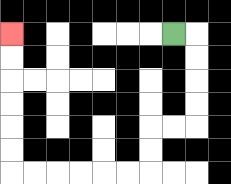{'start': '[7, 1]', 'end': '[0, 1]', 'path_directions': 'R,D,D,D,D,L,L,D,D,L,L,L,L,L,L,U,U,U,U,U,U', 'path_coordinates': '[[7, 1], [8, 1], [8, 2], [8, 3], [8, 4], [8, 5], [7, 5], [6, 5], [6, 6], [6, 7], [5, 7], [4, 7], [3, 7], [2, 7], [1, 7], [0, 7], [0, 6], [0, 5], [0, 4], [0, 3], [0, 2], [0, 1]]'}